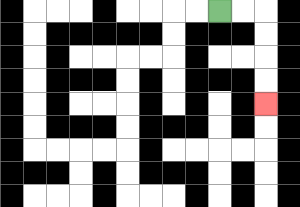{'start': '[9, 0]', 'end': '[11, 4]', 'path_directions': 'R,R,D,D,D,D', 'path_coordinates': '[[9, 0], [10, 0], [11, 0], [11, 1], [11, 2], [11, 3], [11, 4]]'}